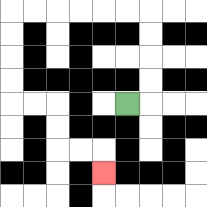{'start': '[5, 4]', 'end': '[4, 7]', 'path_directions': 'R,U,U,U,U,L,L,L,L,L,L,D,D,D,D,R,R,D,D,R,R,D', 'path_coordinates': '[[5, 4], [6, 4], [6, 3], [6, 2], [6, 1], [6, 0], [5, 0], [4, 0], [3, 0], [2, 0], [1, 0], [0, 0], [0, 1], [0, 2], [0, 3], [0, 4], [1, 4], [2, 4], [2, 5], [2, 6], [3, 6], [4, 6], [4, 7]]'}